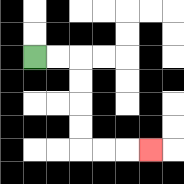{'start': '[1, 2]', 'end': '[6, 6]', 'path_directions': 'R,R,D,D,D,D,R,R,R', 'path_coordinates': '[[1, 2], [2, 2], [3, 2], [3, 3], [3, 4], [3, 5], [3, 6], [4, 6], [5, 6], [6, 6]]'}